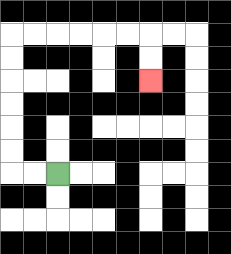{'start': '[2, 7]', 'end': '[6, 3]', 'path_directions': 'L,L,U,U,U,U,U,U,R,R,R,R,R,R,D,D', 'path_coordinates': '[[2, 7], [1, 7], [0, 7], [0, 6], [0, 5], [0, 4], [0, 3], [0, 2], [0, 1], [1, 1], [2, 1], [3, 1], [4, 1], [5, 1], [6, 1], [6, 2], [6, 3]]'}